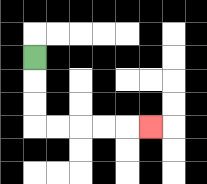{'start': '[1, 2]', 'end': '[6, 5]', 'path_directions': 'D,D,D,R,R,R,R,R', 'path_coordinates': '[[1, 2], [1, 3], [1, 4], [1, 5], [2, 5], [3, 5], [4, 5], [5, 5], [6, 5]]'}